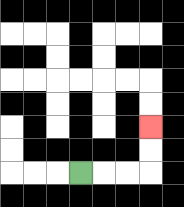{'start': '[3, 7]', 'end': '[6, 5]', 'path_directions': 'R,R,R,U,U', 'path_coordinates': '[[3, 7], [4, 7], [5, 7], [6, 7], [6, 6], [6, 5]]'}